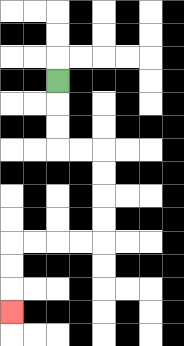{'start': '[2, 3]', 'end': '[0, 13]', 'path_directions': 'D,D,D,R,R,D,D,D,D,L,L,L,L,D,D,D', 'path_coordinates': '[[2, 3], [2, 4], [2, 5], [2, 6], [3, 6], [4, 6], [4, 7], [4, 8], [4, 9], [4, 10], [3, 10], [2, 10], [1, 10], [0, 10], [0, 11], [0, 12], [0, 13]]'}